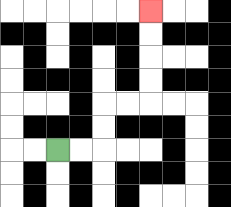{'start': '[2, 6]', 'end': '[6, 0]', 'path_directions': 'R,R,U,U,R,R,U,U,U,U', 'path_coordinates': '[[2, 6], [3, 6], [4, 6], [4, 5], [4, 4], [5, 4], [6, 4], [6, 3], [6, 2], [6, 1], [6, 0]]'}